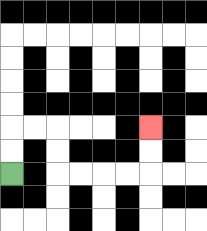{'start': '[0, 7]', 'end': '[6, 5]', 'path_directions': 'U,U,R,R,D,D,R,R,R,R,U,U', 'path_coordinates': '[[0, 7], [0, 6], [0, 5], [1, 5], [2, 5], [2, 6], [2, 7], [3, 7], [4, 7], [5, 7], [6, 7], [6, 6], [6, 5]]'}